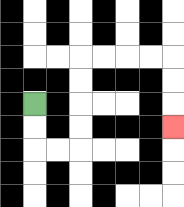{'start': '[1, 4]', 'end': '[7, 5]', 'path_directions': 'D,D,R,R,U,U,U,U,R,R,R,R,D,D,D', 'path_coordinates': '[[1, 4], [1, 5], [1, 6], [2, 6], [3, 6], [3, 5], [3, 4], [3, 3], [3, 2], [4, 2], [5, 2], [6, 2], [7, 2], [7, 3], [7, 4], [7, 5]]'}